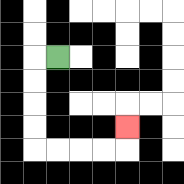{'start': '[2, 2]', 'end': '[5, 5]', 'path_directions': 'L,D,D,D,D,R,R,R,R,U', 'path_coordinates': '[[2, 2], [1, 2], [1, 3], [1, 4], [1, 5], [1, 6], [2, 6], [3, 6], [4, 6], [5, 6], [5, 5]]'}